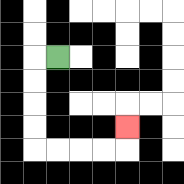{'start': '[2, 2]', 'end': '[5, 5]', 'path_directions': 'L,D,D,D,D,R,R,R,R,U', 'path_coordinates': '[[2, 2], [1, 2], [1, 3], [1, 4], [1, 5], [1, 6], [2, 6], [3, 6], [4, 6], [5, 6], [5, 5]]'}